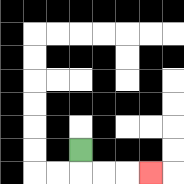{'start': '[3, 6]', 'end': '[6, 7]', 'path_directions': 'D,R,R,R', 'path_coordinates': '[[3, 6], [3, 7], [4, 7], [5, 7], [6, 7]]'}